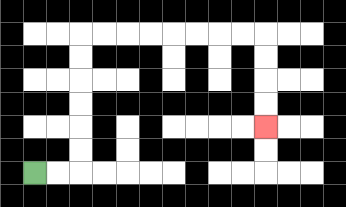{'start': '[1, 7]', 'end': '[11, 5]', 'path_directions': 'R,R,U,U,U,U,U,U,R,R,R,R,R,R,R,R,D,D,D,D', 'path_coordinates': '[[1, 7], [2, 7], [3, 7], [3, 6], [3, 5], [3, 4], [3, 3], [3, 2], [3, 1], [4, 1], [5, 1], [6, 1], [7, 1], [8, 1], [9, 1], [10, 1], [11, 1], [11, 2], [11, 3], [11, 4], [11, 5]]'}